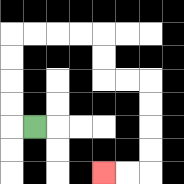{'start': '[1, 5]', 'end': '[4, 7]', 'path_directions': 'L,U,U,U,U,R,R,R,R,D,D,R,R,D,D,D,D,L,L', 'path_coordinates': '[[1, 5], [0, 5], [0, 4], [0, 3], [0, 2], [0, 1], [1, 1], [2, 1], [3, 1], [4, 1], [4, 2], [4, 3], [5, 3], [6, 3], [6, 4], [6, 5], [6, 6], [6, 7], [5, 7], [4, 7]]'}